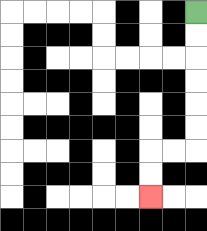{'start': '[8, 0]', 'end': '[6, 8]', 'path_directions': 'D,D,D,D,D,D,L,L,D,D', 'path_coordinates': '[[8, 0], [8, 1], [8, 2], [8, 3], [8, 4], [8, 5], [8, 6], [7, 6], [6, 6], [6, 7], [6, 8]]'}